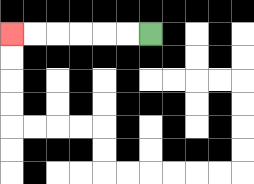{'start': '[6, 1]', 'end': '[0, 1]', 'path_directions': 'L,L,L,L,L,L', 'path_coordinates': '[[6, 1], [5, 1], [4, 1], [3, 1], [2, 1], [1, 1], [0, 1]]'}